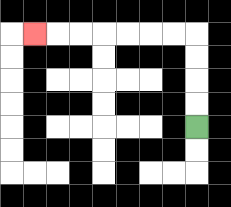{'start': '[8, 5]', 'end': '[1, 1]', 'path_directions': 'U,U,U,U,L,L,L,L,L,L,L', 'path_coordinates': '[[8, 5], [8, 4], [8, 3], [8, 2], [8, 1], [7, 1], [6, 1], [5, 1], [4, 1], [3, 1], [2, 1], [1, 1]]'}